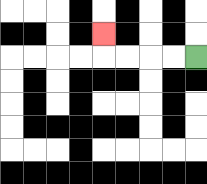{'start': '[8, 2]', 'end': '[4, 1]', 'path_directions': 'L,L,L,L,U', 'path_coordinates': '[[8, 2], [7, 2], [6, 2], [5, 2], [4, 2], [4, 1]]'}